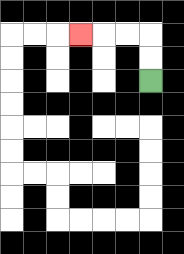{'start': '[6, 3]', 'end': '[3, 1]', 'path_directions': 'U,U,L,L,L', 'path_coordinates': '[[6, 3], [6, 2], [6, 1], [5, 1], [4, 1], [3, 1]]'}